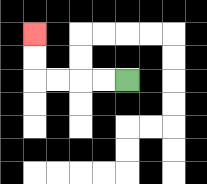{'start': '[5, 3]', 'end': '[1, 1]', 'path_directions': 'L,L,L,L,U,U', 'path_coordinates': '[[5, 3], [4, 3], [3, 3], [2, 3], [1, 3], [1, 2], [1, 1]]'}